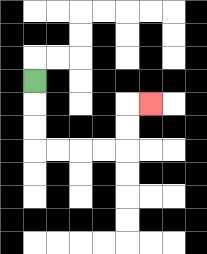{'start': '[1, 3]', 'end': '[6, 4]', 'path_directions': 'D,D,D,R,R,R,R,U,U,R', 'path_coordinates': '[[1, 3], [1, 4], [1, 5], [1, 6], [2, 6], [3, 6], [4, 6], [5, 6], [5, 5], [5, 4], [6, 4]]'}